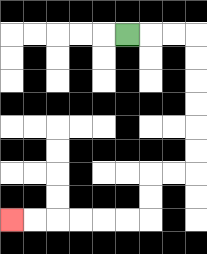{'start': '[5, 1]', 'end': '[0, 9]', 'path_directions': 'R,R,R,D,D,D,D,D,D,L,L,D,D,L,L,L,L,L,L', 'path_coordinates': '[[5, 1], [6, 1], [7, 1], [8, 1], [8, 2], [8, 3], [8, 4], [8, 5], [8, 6], [8, 7], [7, 7], [6, 7], [6, 8], [6, 9], [5, 9], [4, 9], [3, 9], [2, 9], [1, 9], [0, 9]]'}